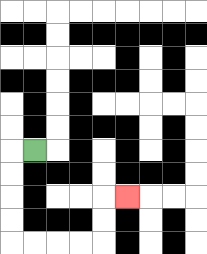{'start': '[1, 6]', 'end': '[5, 8]', 'path_directions': 'L,D,D,D,D,R,R,R,R,U,U,R', 'path_coordinates': '[[1, 6], [0, 6], [0, 7], [0, 8], [0, 9], [0, 10], [1, 10], [2, 10], [3, 10], [4, 10], [4, 9], [4, 8], [5, 8]]'}